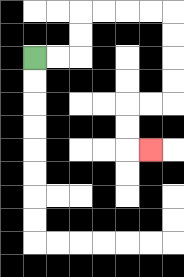{'start': '[1, 2]', 'end': '[6, 6]', 'path_directions': 'R,R,U,U,R,R,R,R,D,D,D,D,L,L,D,D,R', 'path_coordinates': '[[1, 2], [2, 2], [3, 2], [3, 1], [3, 0], [4, 0], [5, 0], [6, 0], [7, 0], [7, 1], [7, 2], [7, 3], [7, 4], [6, 4], [5, 4], [5, 5], [5, 6], [6, 6]]'}